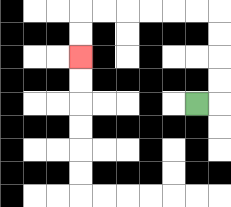{'start': '[8, 4]', 'end': '[3, 2]', 'path_directions': 'R,U,U,U,U,L,L,L,L,L,L,D,D', 'path_coordinates': '[[8, 4], [9, 4], [9, 3], [9, 2], [9, 1], [9, 0], [8, 0], [7, 0], [6, 0], [5, 0], [4, 0], [3, 0], [3, 1], [3, 2]]'}